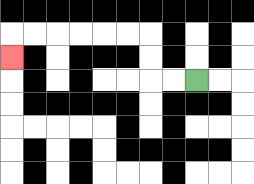{'start': '[8, 3]', 'end': '[0, 2]', 'path_directions': 'L,L,U,U,L,L,L,L,L,L,D', 'path_coordinates': '[[8, 3], [7, 3], [6, 3], [6, 2], [6, 1], [5, 1], [4, 1], [3, 1], [2, 1], [1, 1], [0, 1], [0, 2]]'}